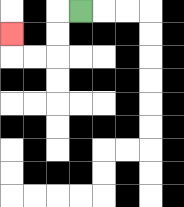{'start': '[3, 0]', 'end': '[0, 1]', 'path_directions': 'L,D,D,L,L,U', 'path_coordinates': '[[3, 0], [2, 0], [2, 1], [2, 2], [1, 2], [0, 2], [0, 1]]'}